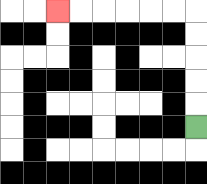{'start': '[8, 5]', 'end': '[2, 0]', 'path_directions': 'U,U,U,U,U,L,L,L,L,L,L', 'path_coordinates': '[[8, 5], [8, 4], [8, 3], [8, 2], [8, 1], [8, 0], [7, 0], [6, 0], [5, 0], [4, 0], [3, 0], [2, 0]]'}